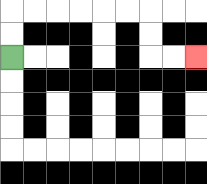{'start': '[0, 2]', 'end': '[8, 2]', 'path_directions': 'U,U,R,R,R,R,R,R,D,D,R,R', 'path_coordinates': '[[0, 2], [0, 1], [0, 0], [1, 0], [2, 0], [3, 0], [4, 0], [5, 0], [6, 0], [6, 1], [6, 2], [7, 2], [8, 2]]'}